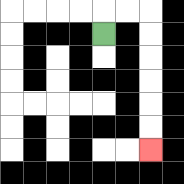{'start': '[4, 1]', 'end': '[6, 6]', 'path_directions': 'U,R,R,D,D,D,D,D,D', 'path_coordinates': '[[4, 1], [4, 0], [5, 0], [6, 0], [6, 1], [6, 2], [6, 3], [6, 4], [6, 5], [6, 6]]'}